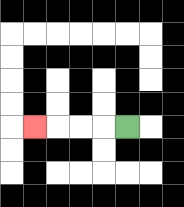{'start': '[5, 5]', 'end': '[1, 5]', 'path_directions': 'L,L,L,L', 'path_coordinates': '[[5, 5], [4, 5], [3, 5], [2, 5], [1, 5]]'}